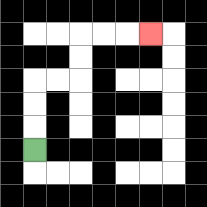{'start': '[1, 6]', 'end': '[6, 1]', 'path_directions': 'U,U,U,R,R,U,U,R,R,R', 'path_coordinates': '[[1, 6], [1, 5], [1, 4], [1, 3], [2, 3], [3, 3], [3, 2], [3, 1], [4, 1], [5, 1], [6, 1]]'}